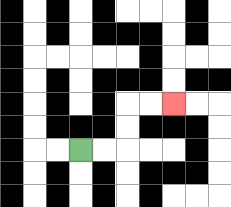{'start': '[3, 6]', 'end': '[7, 4]', 'path_directions': 'R,R,U,U,R,R', 'path_coordinates': '[[3, 6], [4, 6], [5, 6], [5, 5], [5, 4], [6, 4], [7, 4]]'}